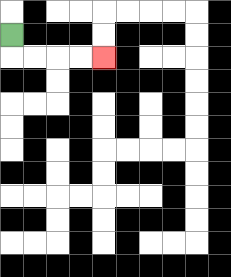{'start': '[0, 1]', 'end': '[4, 2]', 'path_directions': 'D,R,R,R,R', 'path_coordinates': '[[0, 1], [0, 2], [1, 2], [2, 2], [3, 2], [4, 2]]'}